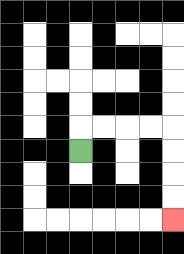{'start': '[3, 6]', 'end': '[7, 9]', 'path_directions': 'U,R,R,R,R,D,D,D,D', 'path_coordinates': '[[3, 6], [3, 5], [4, 5], [5, 5], [6, 5], [7, 5], [7, 6], [7, 7], [7, 8], [7, 9]]'}